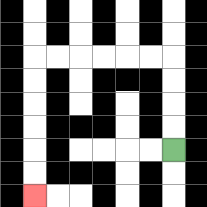{'start': '[7, 6]', 'end': '[1, 8]', 'path_directions': 'U,U,U,U,L,L,L,L,L,L,D,D,D,D,D,D', 'path_coordinates': '[[7, 6], [7, 5], [7, 4], [7, 3], [7, 2], [6, 2], [5, 2], [4, 2], [3, 2], [2, 2], [1, 2], [1, 3], [1, 4], [1, 5], [1, 6], [1, 7], [1, 8]]'}